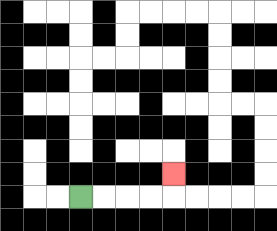{'start': '[3, 8]', 'end': '[7, 7]', 'path_directions': 'R,R,R,R,U', 'path_coordinates': '[[3, 8], [4, 8], [5, 8], [6, 8], [7, 8], [7, 7]]'}